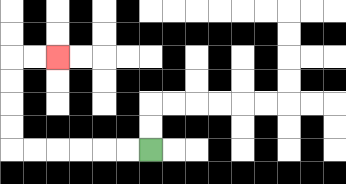{'start': '[6, 6]', 'end': '[2, 2]', 'path_directions': 'L,L,L,L,L,L,U,U,U,U,R,R', 'path_coordinates': '[[6, 6], [5, 6], [4, 6], [3, 6], [2, 6], [1, 6], [0, 6], [0, 5], [0, 4], [0, 3], [0, 2], [1, 2], [2, 2]]'}